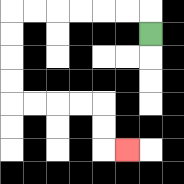{'start': '[6, 1]', 'end': '[5, 6]', 'path_directions': 'U,L,L,L,L,L,L,D,D,D,D,R,R,R,R,D,D,R', 'path_coordinates': '[[6, 1], [6, 0], [5, 0], [4, 0], [3, 0], [2, 0], [1, 0], [0, 0], [0, 1], [0, 2], [0, 3], [0, 4], [1, 4], [2, 4], [3, 4], [4, 4], [4, 5], [4, 6], [5, 6]]'}